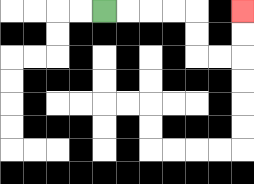{'start': '[4, 0]', 'end': '[10, 0]', 'path_directions': 'R,R,R,R,D,D,R,R,U,U', 'path_coordinates': '[[4, 0], [5, 0], [6, 0], [7, 0], [8, 0], [8, 1], [8, 2], [9, 2], [10, 2], [10, 1], [10, 0]]'}